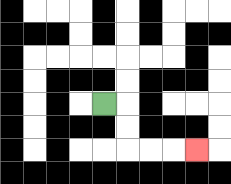{'start': '[4, 4]', 'end': '[8, 6]', 'path_directions': 'R,D,D,R,R,R', 'path_coordinates': '[[4, 4], [5, 4], [5, 5], [5, 6], [6, 6], [7, 6], [8, 6]]'}